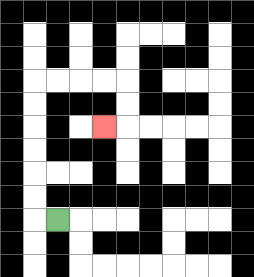{'start': '[2, 9]', 'end': '[4, 5]', 'path_directions': 'L,U,U,U,U,U,U,R,R,R,R,D,D,L', 'path_coordinates': '[[2, 9], [1, 9], [1, 8], [1, 7], [1, 6], [1, 5], [1, 4], [1, 3], [2, 3], [3, 3], [4, 3], [5, 3], [5, 4], [5, 5], [4, 5]]'}